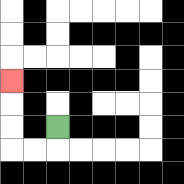{'start': '[2, 5]', 'end': '[0, 3]', 'path_directions': 'D,L,L,U,U,U', 'path_coordinates': '[[2, 5], [2, 6], [1, 6], [0, 6], [0, 5], [0, 4], [0, 3]]'}